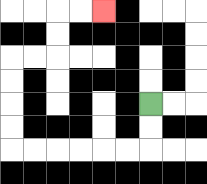{'start': '[6, 4]', 'end': '[4, 0]', 'path_directions': 'D,D,L,L,L,L,L,L,U,U,U,U,R,R,U,U,R,R', 'path_coordinates': '[[6, 4], [6, 5], [6, 6], [5, 6], [4, 6], [3, 6], [2, 6], [1, 6], [0, 6], [0, 5], [0, 4], [0, 3], [0, 2], [1, 2], [2, 2], [2, 1], [2, 0], [3, 0], [4, 0]]'}